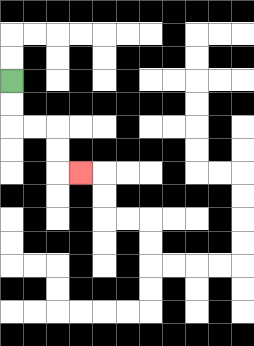{'start': '[0, 3]', 'end': '[3, 7]', 'path_directions': 'D,D,R,R,D,D,R', 'path_coordinates': '[[0, 3], [0, 4], [0, 5], [1, 5], [2, 5], [2, 6], [2, 7], [3, 7]]'}